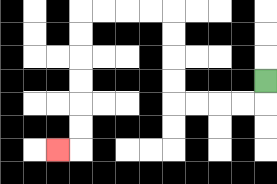{'start': '[11, 3]', 'end': '[2, 6]', 'path_directions': 'D,L,L,L,L,U,U,U,U,L,L,L,L,D,D,D,D,D,D,L', 'path_coordinates': '[[11, 3], [11, 4], [10, 4], [9, 4], [8, 4], [7, 4], [7, 3], [7, 2], [7, 1], [7, 0], [6, 0], [5, 0], [4, 0], [3, 0], [3, 1], [3, 2], [3, 3], [3, 4], [3, 5], [3, 6], [2, 6]]'}